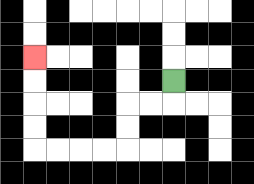{'start': '[7, 3]', 'end': '[1, 2]', 'path_directions': 'D,L,L,D,D,L,L,L,L,U,U,U,U', 'path_coordinates': '[[7, 3], [7, 4], [6, 4], [5, 4], [5, 5], [5, 6], [4, 6], [3, 6], [2, 6], [1, 6], [1, 5], [1, 4], [1, 3], [1, 2]]'}